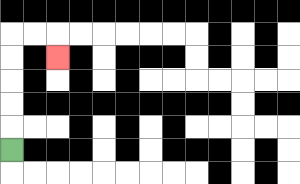{'start': '[0, 6]', 'end': '[2, 2]', 'path_directions': 'U,U,U,U,U,R,R,D', 'path_coordinates': '[[0, 6], [0, 5], [0, 4], [0, 3], [0, 2], [0, 1], [1, 1], [2, 1], [2, 2]]'}